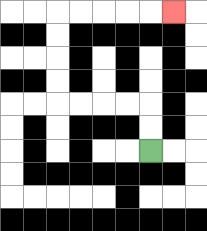{'start': '[6, 6]', 'end': '[7, 0]', 'path_directions': 'U,U,L,L,L,L,U,U,U,U,R,R,R,R,R', 'path_coordinates': '[[6, 6], [6, 5], [6, 4], [5, 4], [4, 4], [3, 4], [2, 4], [2, 3], [2, 2], [2, 1], [2, 0], [3, 0], [4, 0], [5, 0], [6, 0], [7, 0]]'}